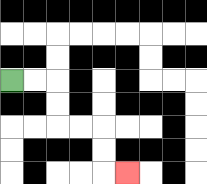{'start': '[0, 3]', 'end': '[5, 7]', 'path_directions': 'R,R,D,D,R,R,D,D,R', 'path_coordinates': '[[0, 3], [1, 3], [2, 3], [2, 4], [2, 5], [3, 5], [4, 5], [4, 6], [4, 7], [5, 7]]'}